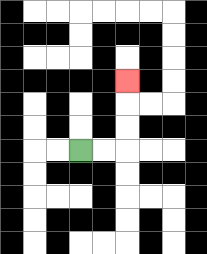{'start': '[3, 6]', 'end': '[5, 3]', 'path_directions': 'R,R,U,U,U', 'path_coordinates': '[[3, 6], [4, 6], [5, 6], [5, 5], [5, 4], [5, 3]]'}